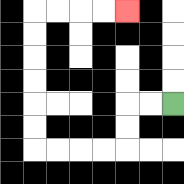{'start': '[7, 4]', 'end': '[5, 0]', 'path_directions': 'L,L,D,D,L,L,L,L,U,U,U,U,U,U,R,R,R,R', 'path_coordinates': '[[7, 4], [6, 4], [5, 4], [5, 5], [5, 6], [4, 6], [3, 6], [2, 6], [1, 6], [1, 5], [1, 4], [1, 3], [1, 2], [1, 1], [1, 0], [2, 0], [3, 0], [4, 0], [5, 0]]'}